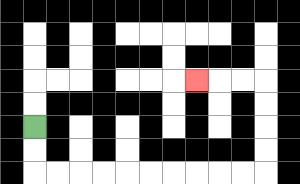{'start': '[1, 5]', 'end': '[8, 3]', 'path_directions': 'D,D,R,R,R,R,R,R,R,R,R,R,U,U,U,U,L,L,L', 'path_coordinates': '[[1, 5], [1, 6], [1, 7], [2, 7], [3, 7], [4, 7], [5, 7], [6, 7], [7, 7], [8, 7], [9, 7], [10, 7], [11, 7], [11, 6], [11, 5], [11, 4], [11, 3], [10, 3], [9, 3], [8, 3]]'}